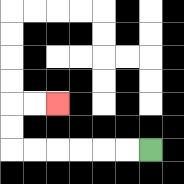{'start': '[6, 6]', 'end': '[2, 4]', 'path_directions': 'L,L,L,L,L,L,U,U,R,R', 'path_coordinates': '[[6, 6], [5, 6], [4, 6], [3, 6], [2, 6], [1, 6], [0, 6], [0, 5], [0, 4], [1, 4], [2, 4]]'}